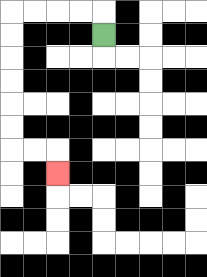{'start': '[4, 1]', 'end': '[2, 7]', 'path_directions': 'U,L,L,L,L,D,D,D,D,D,D,R,R,D', 'path_coordinates': '[[4, 1], [4, 0], [3, 0], [2, 0], [1, 0], [0, 0], [0, 1], [0, 2], [0, 3], [0, 4], [0, 5], [0, 6], [1, 6], [2, 6], [2, 7]]'}